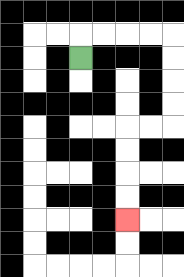{'start': '[3, 2]', 'end': '[5, 9]', 'path_directions': 'U,R,R,R,R,D,D,D,D,L,L,D,D,D,D', 'path_coordinates': '[[3, 2], [3, 1], [4, 1], [5, 1], [6, 1], [7, 1], [7, 2], [7, 3], [7, 4], [7, 5], [6, 5], [5, 5], [5, 6], [5, 7], [5, 8], [5, 9]]'}